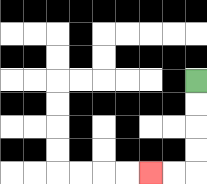{'start': '[8, 3]', 'end': '[6, 7]', 'path_directions': 'D,D,D,D,L,L', 'path_coordinates': '[[8, 3], [8, 4], [8, 5], [8, 6], [8, 7], [7, 7], [6, 7]]'}